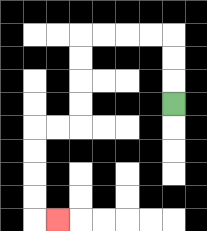{'start': '[7, 4]', 'end': '[2, 9]', 'path_directions': 'U,U,U,L,L,L,L,D,D,D,D,L,L,D,D,D,D,R', 'path_coordinates': '[[7, 4], [7, 3], [7, 2], [7, 1], [6, 1], [5, 1], [4, 1], [3, 1], [3, 2], [3, 3], [3, 4], [3, 5], [2, 5], [1, 5], [1, 6], [1, 7], [1, 8], [1, 9], [2, 9]]'}